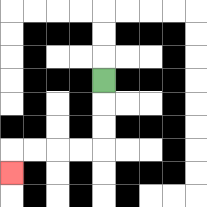{'start': '[4, 3]', 'end': '[0, 7]', 'path_directions': 'D,D,D,L,L,L,L,D', 'path_coordinates': '[[4, 3], [4, 4], [4, 5], [4, 6], [3, 6], [2, 6], [1, 6], [0, 6], [0, 7]]'}